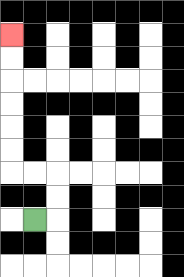{'start': '[1, 9]', 'end': '[0, 1]', 'path_directions': 'R,U,U,L,L,U,U,U,U,U,U', 'path_coordinates': '[[1, 9], [2, 9], [2, 8], [2, 7], [1, 7], [0, 7], [0, 6], [0, 5], [0, 4], [0, 3], [0, 2], [0, 1]]'}